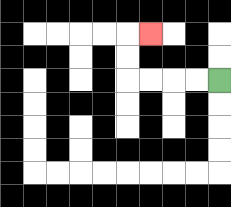{'start': '[9, 3]', 'end': '[6, 1]', 'path_directions': 'L,L,L,L,U,U,R', 'path_coordinates': '[[9, 3], [8, 3], [7, 3], [6, 3], [5, 3], [5, 2], [5, 1], [6, 1]]'}